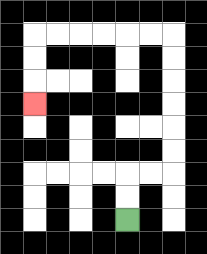{'start': '[5, 9]', 'end': '[1, 4]', 'path_directions': 'U,U,R,R,U,U,U,U,U,U,L,L,L,L,L,L,D,D,D', 'path_coordinates': '[[5, 9], [5, 8], [5, 7], [6, 7], [7, 7], [7, 6], [7, 5], [7, 4], [7, 3], [7, 2], [7, 1], [6, 1], [5, 1], [4, 1], [3, 1], [2, 1], [1, 1], [1, 2], [1, 3], [1, 4]]'}